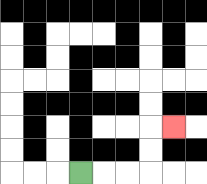{'start': '[3, 7]', 'end': '[7, 5]', 'path_directions': 'R,R,R,U,U,R', 'path_coordinates': '[[3, 7], [4, 7], [5, 7], [6, 7], [6, 6], [6, 5], [7, 5]]'}